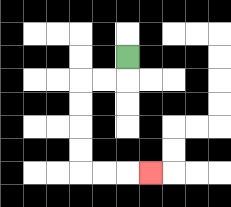{'start': '[5, 2]', 'end': '[6, 7]', 'path_directions': 'D,L,L,D,D,D,D,R,R,R', 'path_coordinates': '[[5, 2], [5, 3], [4, 3], [3, 3], [3, 4], [3, 5], [3, 6], [3, 7], [4, 7], [5, 7], [6, 7]]'}